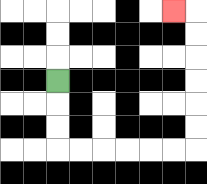{'start': '[2, 3]', 'end': '[7, 0]', 'path_directions': 'D,D,D,R,R,R,R,R,R,U,U,U,U,U,U,L', 'path_coordinates': '[[2, 3], [2, 4], [2, 5], [2, 6], [3, 6], [4, 6], [5, 6], [6, 6], [7, 6], [8, 6], [8, 5], [8, 4], [8, 3], [8, 2], [8, 1], [8, 0], [7, 0]]'}